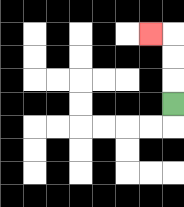{'start': '[7, 4]', 'end': '[6, 1]', 'path_directions': 'U,U,U,L', 'path_coordinates': '[[7, 4], [7, 3], [7, 2], [7, 1], [6, 1]]'}